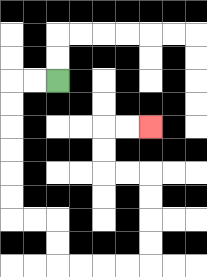{'start': '[2, 3]', 'end': '[6, 5]', 'path_directions': 'L,L,D,D,D,D,D,D,R,R,D,D,R,R,R,R,U,U,U,U,L,L,U,U,R,R', 'path_coordinates': '[[2, 3], [1, 3], [0, 3], [0, 4], [0, 5], [0, 6], [0, 7], [0, 8], [0, 9], [1, 9], [2, 9], [2, 10], [2, 11], [3, 11], [4, 11], [5, 11], [6, 11], [6, 10], [6, 9], [6, 8], [6, 7], [5, 7], [4, 7], [4, 6], [4, 5], [5, 5], [6, 5]]'}